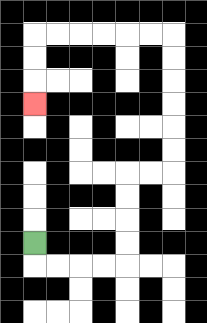{'start': '[1, 10]', 'end': '[1, 4]', 'path_directions': 'D,R,R,R,R,U,U,U,U,R,R,U,U,U,U,U,U,L,L,L,L,L,L,D,D,D', 'path_coordinates': '[[1, 10], [1, 11], [2, 11], [3, 11], [4, 11], [5, 11], [5, 10], [5, 9], [5, 8], [5, 7], [6, 7], [7, 7], [7, 6], [7, 5], [7, 4], [7, 3], [7, 2], [7, 1], [6, 1], [5, 1], [4, 1], [3, 1], [2, 1], [1, 1], [1, 2], [1, 3], [1, 4]]'}